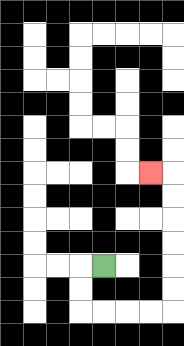{'start': '[4, 11]', 'end': '[6, 7]', 'path_directions': 'L,D,D,R,R,R,R,U,U,U,U,U,U,L', 'path_coordinates': '[[4, 11], [3, 11], [3, 12], [3, 13], [4, 13], [5, 13], [6, 13], [7, 13], [7, 12], [7, 11], [7, 10], [7, 9], [7, 8], [7, 7], [6, 7]]'}